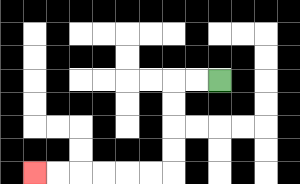{'start': '[9, 3]', 'end': '[1, 7]', 'path_directions': 'L,L,D,D,D,D,L,L,L,L,L,L', 'path_coordinates': '[[9, 3], [8, 3], [7, 3], [7, 4], [7, 5], [7, 6], [7, 7], [6, 7], [5, 7], [4, 7], [3, 7], [2, 7], [1, 7]]'}